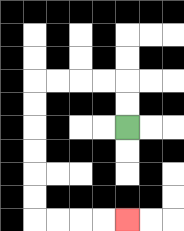{'start': '[5, 5]', 'end': '[5, 9]', 'path_directions': 'U,U,L,L,L,L,D,D,D,D,D,D,R,R,R,R', 'path_coordinates': '[[5, 5], [5, 4], [5, 3], [4, 3], [3, 3], [2, 3], [1, 3], [1, 4], [1, 5], [1, 6], [1, 7], [1, 8], [1, 9], [2, 9], [3, 9], [4, 9], [5, 9]]'}